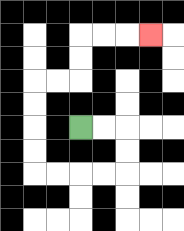{'start': '[3, 5]', 'end': '[6, 1]', 'path_directions': 'R,R,D,D,L,L,L,L,U,U,U,U,R,R,U,U,R,R,R', 'path_coordinates': '[[3, 5], [4, 5], [5, 5], [5, 6], [5, 7], [4, 7], [3, 7], [2, 7], [1, 7], [1, 6], [1, 5], [1, 4], [1, 3], [2, 3], [3, 3], [3, 2], [3, 1], [4, 1], [5, 1], [6, 1]]'}